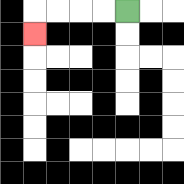{'start': '[5, 0]', 'end': '[1, 1]', 'path_directions': 'L,L,L,L,D', 'path_coordinates': '[[5, 0], [4, 0], [3, 0], [2, 0], [1, 0], [1, 1]]'}